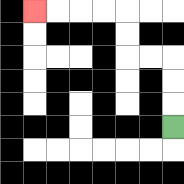{'start': '[7, 5]', 'end': '[1, 0]', 'path_directions': 'U,U,U,L,L,U,U,L,L,L,L', 'path_coordinates': '[[7, 5], [7, 4], [7, 3], [7, 2], [6, 2], [5, 2], [5, 1], [5, 0], [4, 0], [3, 0], [2, 0], [1, 0]]'}